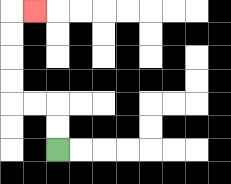{'start': '[2, 6]', 'end': '[1, 0]', 'path_directions': 'U,U,L,L,U,U,U,U,R', 'path_coordinates': '[[2, 6], [2, 5], [2, 4], [1, 4], [0, 4], [0, 3], [0, 2], [0, 1], [0, 0], [1, 0]]'}